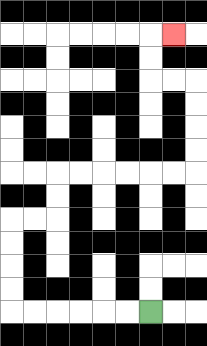{'start': '[6, 13]', 'end': '[7, 1]', 'path_directions': 'L,L,L,L,L,L,U,U,U,U,R,R,U,U,R,R,R,R,R,R,U,U,U,U,L,L,U,U,R', 'path_coordinates': '[[6, 13], [5, 13], [4, 13], [3, 13], [2, 13], [1, 13], [0, 13], [0, 12], [0, 11], [0, 10], [0, 9], [1, 9], [2, 9], [2, 8], [2, 7], [3, 7], [4, 7], [5, 7], [6, 7], [7, 7], [8, 7], [8, 6], [8, 5], [8, 4], [8, 3], [7, 3], [6, 3], [6, 2], [6, 1], [7, 1]]'}